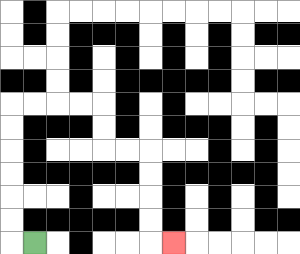{'start': '[1, 10]', 'end': '[7, 10]', 'path_directions': 'L,U,U,U,U,U,U,R,R,R,R,D,D,R,R,D,D,D,D,R', 'path_coordinates': '[[1, 10], [0, 10], [0, 9], [0, 8], [0, 7], [0, 6], [0, 5], [0, 4], [1, 4], [2, 4], [3, 4], [4, 4], [4, 5], [4, 6], [5, 6], [6, 6], [6, 7], [6, 8], [6, 9], [6, 10], [7, 10]]'}